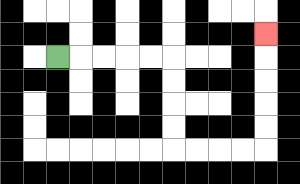{'start': '[2, 2]', 'end': '[11, 1]', 'path_directions': 'R,R,R,R,R,D,D,D,D,R,R,R,R,U,U,U,U,U', 'path_coordinates': '[[2, 2], [3, 2], [4, 2], [5, 2], [6, 2], [7, 2], [7, 3], [7, 4], [7, 5], [7, 6], [8, 6], [9, 6], [10, 6], [11, 6], [11, 5], [11, 4], [11, 3], [11, 2], [11, 1]]'}